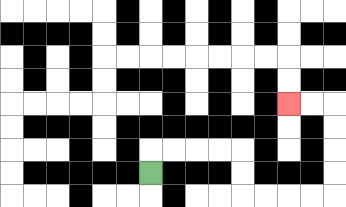{'start': '[6, 7]', 'end': '[12, 4]', 'path_directions': 'U,R,R,R,R,D,D,R,R,R,R,U,U,U,U,L,L', 'path_coordinates': '[[6, 7], [6, 6], [7, 6], [8, 6], [9, 6], [10, 6], [10, 7], [10, 8], [11, 8], [12, 8], [13, 8], [14, 8], [14, 7], [14, 6], [14, 5], [14, 4], [13, 4], [12, 4]]'}